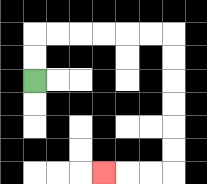{'start': '[1, 3]', 'end': '[4, 7]', 'path_directions': 'U,U,R,R,R,R,R,R,D,D,D,D,D,D,L,L,L', 'path_coordinates': '[[1, 3], [1, 2], [1, 1], [2, 1], [3, 1], [4, 1], [5, 1], [6, 1], [7, 1], [7, 2], [7, 3], [7, 4], [7, 5], [7, 6], [7, 7], [6, 7], [5, 7], [4, 7]]'}